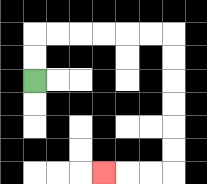{'start': '[1, 3]', 'end': '[4, 7]', 'path_directions': 'U,U,R,R,R,R,R,R,D,D,D,D,D,D,L,L,L', 'path_coordinates': '[[1, 3], [1, 2], [1, 1], [2, 1], [3, 1], [4, 1], [5, 1], [6, 1], [7, 1], [7, 2], [7, 3], [7, 4], [7, 5], [7, 6], [7, 7], [6, 7], [5, 7], [4, 7]]'}